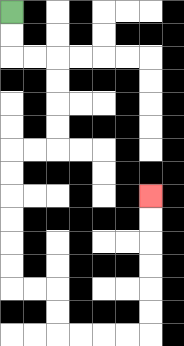{'start': '[0, 0]', 'end': '[6, 8]', 'path_directions': 'D,D,R,R,D,D,D,D,L,L,D,D,D,D,D,D,R,R,D,D,R,R,R,R,U,U,U,U,U,U', 'path_coordinates': '[[0, 0], [0, 1], [0, 2], [1, 2], [2, 2], [2, 3], [2, 4], [2, 5], [2, 6], [1, 6], [0, 6], [0, 7], [0, 8], [0, 9], [0, 10], [0, 11], [0, 12], [1, 12], [2, 12], [2, 13], [2, 14], [3, 14], [4, 14], [5, 14], [6, 14], [6, 13], [6, 12], [6, 11], [6, 10], [6, 9], [6, 8]]'}